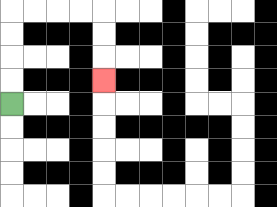{'start': '[0, 4]', 'end': '[4, 3]', 'path_directions': 'U,U,U,U,R,R,R,R,D,D,D', 'path_coordinates': '[[0, 4], [0, 3], [0, 2], [0, 1], [0, 0], [1, 0], [2, 0], [3, 0], [4, 0], [4, 1], [4, 2], [4, 3]]'}